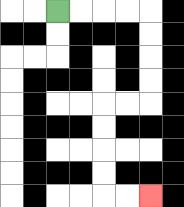{'start': '[2, 0]', 'end': '[6, 8]', 'path_directions': 'R,R,R,R,D,D,D,D,L,L,D,D,D,D,R,R', 'path_coordinates': '[[2, 0], [3, 0], [4, 0], [5, 0], [6, 0], [6, 1], [6, 2], [6, 3], [6, 4], [5, 4], [4, 4], [4, 5], [4, 6], [4, 7], [4, 8], [5, 8], [6, 8]]'}